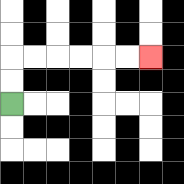{'start': '[0, 4]', 'end': '[6, 2]', 'path_directions': 'U,U,R,R,R,R,R,R', 'path_coordinates': '[[0, 4], [0, 3], [0, 2], [1, 2], [2, 2], [3, 2], [4, 2], [5, 2], [6, 2]]'}